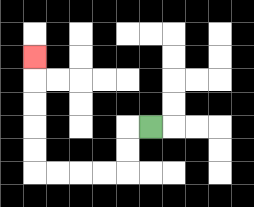{'start': '[6, 5]', 'end': '[1, 2]', 'path_directions': 'L,D,D,L,L,L,L,U,U,U,U,U', 'path_coordinates': '[[6, 5], [5, 5], [5, 6], [5, 7], [4, 7], [3, 7], [2, 7], [1, 7], [1, 6], [1, 5], [1, 4], [1, 3], [1, 2]]'}